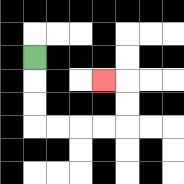{'start': '[1, 2]', 'end': '[4, 3]', 'path_directions': 'D,D,D,R,R,R,R,U,U,L', 'path_coordinates': '[[1, 2], [1, 3], [1, 4], [1, 5], [2, 5], [3, 5], [4, 5], [5, 5], [5, 4], [5, 3], [4, 3]]'}